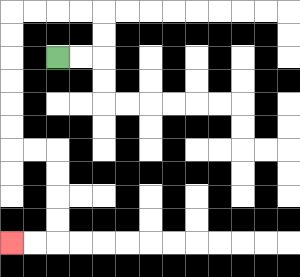{'start': '[2, 2]', 'end': '[0, 10]', 'path_directions': 'R,R,U,U,L,L,L,L,D,D,D,D,D,D,R,R,D,D,D,D,L,L', 'path_coordinates': '[[2, 2], [3, 2], [4, 2], [4, 1], [4, 0], [3, 0], [2, 0], [1, 0], [0, 0], [0, 1], [0, 2], [0, 3], [0, 4], [0, 5], [0, 6], [1, 6], [2, 6], [2, 7], [2, 8], [2, 9], [2, 10], [1, 10], [0, 10]]'}